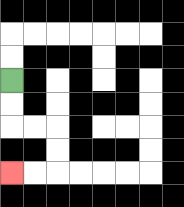{'start': '[0, 3]', 'end': '[0, 7]', 'path_directions': 'D,D,R,R,D,D,L,L', 'path_coordinates': '[[0, 3], [0, 4], [0, 5], [1, 5], [2, 5], [2, 6], [2, 7], [1, 7], [0, 7]]'}